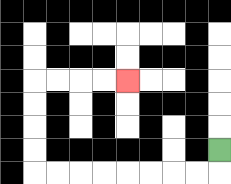{'start': '[9, 6]', 'end': '[5, 3]', 'path_directions': 'D,L,L,L,L,L,L,L,L,U,U,U,U,R,R,R,R', 'path_coordinates': '[[9, 6], [9, 7], [8, 7], [7, 7], [6, 7], [5, 7], [4, 7], [3, 7], [2, 7], [1, 7], [1, 6], [1, 5], [1, 4], [1, 3], [2, 3], [3, 3], [4, 3], [5, 3]]'}